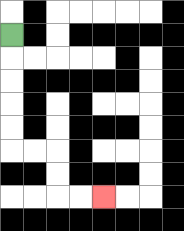{'start': '[0, 1]', 'end': '[4, 8]', 'path_directions': 'D,D,D,D,D,R,R,D,D,R,R', 'path_coordinates': '[[0, 1], [0, 2], [0, 3], [0, 4], [0, 5], [0, 6], [1, 6], [2, 6], [2, 7], [2, 8], [3, 8], [4, 8]]'}